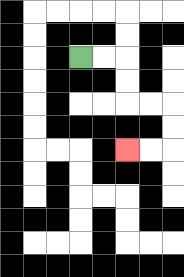{'start': '[3, 2]', 'end': '[5, 6]', 'path_directions': 'R,R,D,D,R,R,D,D,L,L', 'path_coordinates': '[[3, 2], [4, 2], [5, 2], [5, 3], [5, 4], [6, 4], [7, 4], [7, 5], [7, 6], [6, 6], [5, 6]]'}